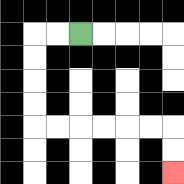{'start': '[3, 1]', 'end': '[7, 7]', 'path_directions': 'L,L,D,D,D,D,R,R,R,R,R,R,D,D', 'path_coordinates': '[[3, 1], [2, 1], [1, 1], [1, 2], [1, 3], [1, 4], [1, 5], [2, 5], [3, 5], [4, 5], [5, 5], [6, 5], [7, 5], [7, 6], [7, 7]]'}